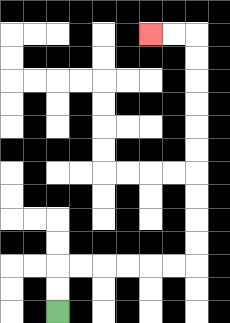{'start': '[2, 13]', 'end': '[6, 1]', 'path_directions': 'U,U,R,R,R,R,R,R,U,U,U,U,U,U,U,U,U,U,L,L', 'path_coordinates': '[[2, 13], [2, 12], [2, 11], [3, 11], [4, 11], [5, 11], [6, 11], [7, 11], [8, 11], [8, 10], [8, 9], [8, 8], [8, 7], [8, 6], [8, 5], [8, 4], [8, 3], [8, 2], [8, 1], [7, 1], [6, 1]]'}